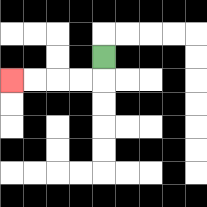{'start': '[4, 2]', 'end': '[0, 3]', 'path_directions': 'D,L,L,L,L', 'path_coordinates': '[[4, 2], [4, 3], [3, 3], [2, 3], [1, 3], [0, 3]]'}